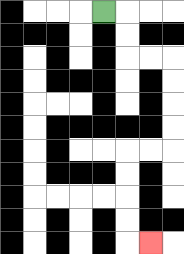{'start': '[4, 0]', 'end': '[6, 10]', 'path_directions': 'R,D,D,R,R,D,D,D,D,L,L,D,D,D,D,R', 'path_coordinates': '[[4, 0], [5, 0], [5, 1], [5, 2], [6, 2], [7, 2], [7, 3], [7, 4], [7, 5], [7, 6], [6, 6], [5, 6], [5, 7], [5, 8], [5, 9], [5, 10], [6, 10]]'}